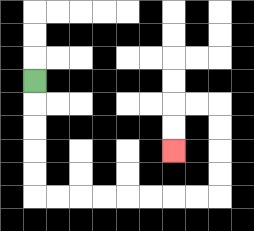{'start': '[1, 3]', 'end': '[7, 6]', 'path_directions': 'D,D,D,D,D,R,R,R,R,R,R,R,R,U,U,U,U,L,L,D,D', 'path_coordinates': '[[1, 3], [1, 4], [1, 5], [1, 6], [1, 7], [1, 8], [2, 8], [3, 8], [4, 8], [5, 8], [6, 8], [7, 8], [8, 8], [9, 8], [9, 7], [9, 6], [9, 5], [9, 4], [8, 4], [7, 4], [7, 5], [7, 6]]'}